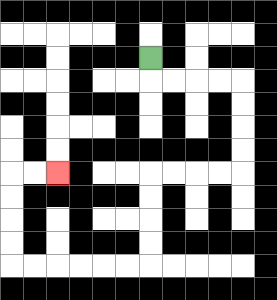{'start': '[6, 2]', 'end': '[2, 7]', 'path_directions': 'D,R,R,R,R,D,D,D,D,L,L,L,L,D,D,D,D,L,L,L,L,L,L,U,U,U,U,R,R', 'path_coordinates': '[[6, 2], [6, 3], [7, 3], [8, 3], [9, 3], [10, 3], [10, 4], [10, 5], [10, 6], [10, 7], [9, 7], [8, 7], [7, 7], [6, 7], [6, 8], [6, 9], [6, 10], [6, 11], [5, 11], [4, 11], [3, 11], [2, 11], [1, 11], [0, 11], [0, 10], [0, 9], [0, 8], [0, 7], [1, 7], [2, 7]]'}